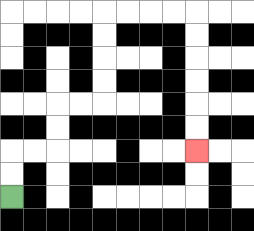{'start': '[0, 8]', 'end': '[8, 6]', 'path_directions': 'U,U,R,R,U,U,R,R,U,U,U,U,R,R,R,R,D,D,D,D,D,D', 'path_coordinates': '[[0, 8], [0, 7], [0, 6], [1, 6], [2, 6], [2, 5], [2, 4], [3, 4], [4, 4], [4, 3], [4, 2], [4, 1], [4, 0], [5, 0], [6, 0], [7, 0], [8, 0], [8, 1], [8, 2], [8, 3], [8, 4], [8, 5], [8, 6]]'}